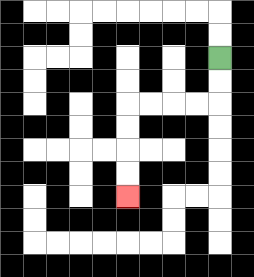{'start': '[9, 2]', 'end': '[5, 8]', 'path_directions': 'D,D,L,L,L,L,D,D,D,D', 'path_coordinates': '[[9, 2], [9, 3], [9, 4], [8, 4], [7, 4], [6, 4], [5, 4], [5, 5], [5, 6], [5, 7], [5, 8]]'}